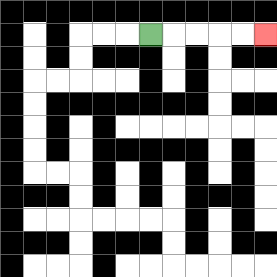{'start': '[6, 1]', 'end': '[11, 1]', 'path_directions': 'R,R,R,R,R', 'path_coordinates': '[[6, 1], [7, 1], [8, 1], [9, 1], [10, 1], [11, 1]]'}